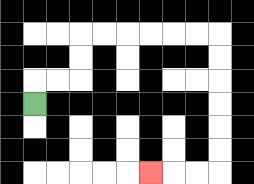{'start': '[1, 4]', 'end': '[6, 7]', 'path_directions': 'U,R,R,U,U,R,R,R,R,R,R,D,D,D,D,D,D,L,L,L', 'path_coordinates': '[[1, 4], [1, 3], [2, 3], [3, 3], [3, 2], [3, 1], [4, 1], [5, 1], [6, 1], [7, 1], [8, 1], [9, 1], [9, 2], [9, 3], [9, 4], [9, 5], [9, 6], [9, 7], [8, 7], [7, 7], [6, 7]]'}